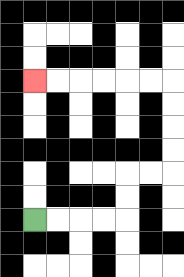{'start': '[1, 9]', 'end': '[1, 3]', 'path_directions': 'R,R,R,R,U,U,R,R,U,U,U,U,L,L,L,L,L,L', 'path_coordinates': '[[1, 9], [2, 9], [3, 9], [4, 9], [5, 9], [5, 8], [5, 7], [6, 7], [7, 7], [7, 6], [7, 5], [7, 4], [7, 3], [6, 3], [5, 3], [4, 3], [3, 3], [2, 3], [1, 3]]'}